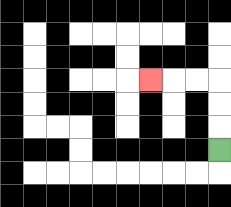{'start': '[9, 6]', 'end': '[6, 3]', 'path_directions': 'U,U,U,L,L,L', 'path_coordinates': '[[9, 6], [9, 5], [9, 4], [9, 3], [8, 3], [7, 3], [6, 3]]'}